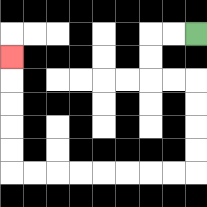{'start': '[8, 1]', 'end': '[0, 2]', 'path_directions': 'L,L,D,D,R,R,D,D,D,D,L,L,L,L,L,L,L,L,U,U,U,U,U', 'path_coordinates': '[[8, 1], [7, 1], [6, 1], [6, 2], [6, 3], [7, 3], [8, 3], [8, 4], [8, 5], [8, 6], [8, 7], [7, 7], [6, 7], [5, 7], [4, 7], [3, 7], [2, 7], [1, 7], [0, 7], [0, 6], [0, 5], [0, 4], [0, 3], [0, 2]]'}